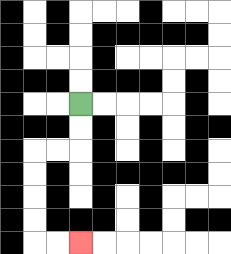{'start': '[3, 4]', 'end': '[3, 10]', 'path_directions': 'D,D,L,L,D,D,D,D,R,R', 'path_coordinates': '[[3, 4], [3, 5], [3, 6], [2, 6], [1, 6], [1, 7], [1, 8], [1, 9], [1, 10], [2, 10], [3, 10]]'}